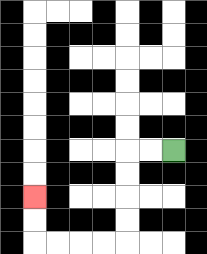{'start': '[7, 6]', 'end': '[1, 8]', 'path_directions': 'L,L,D,D,D,D,L,L,L,L,U,U', 'path_coordinates': '[[7, 6], [6, 6], [5, 6], [5, 7], [5, 8], [5, 9], [5, 10], [4, 10], [3, 10], [2, 10], [1, 10], [1, 9], [1, 8]]'}